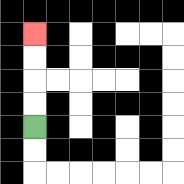{'start': '[1, 5]', 'end': '[1, 1]', 'path_directions': 'U,U,U,U', 'path_coordinates': '[[1, 5], [1, 4], [1, 3], [1, 2], [1, 1]]'}